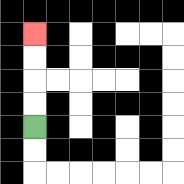{'start': '[1, 5]', 'end': '[1, 1]', 'path_directions': 'U,U,U,U', 'path_coordinates': '[[1, 5], [1, 4], [1, 3], [1, 2], [1, 1]]'}